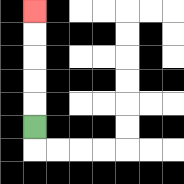{'start': '[1, 5]', 'end': '[1, 0]', 'path_directions': 'U,U,U,U,U', 'path_coordinates': '[[1, 5], [1, 4], [1, 3], [1, 2], [1, 1], [1, 0]]'}